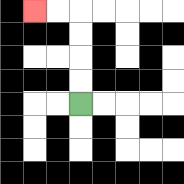{'start': '[3, 4]', 'end': '[1, 0]', 'path_directions': 'U,U,U,U,L,L', 'path_coordinates': '[[3, 4], [3, 3], [3, 2], [3, 1], [3, 0], [2, 0], [1, 0]]'}